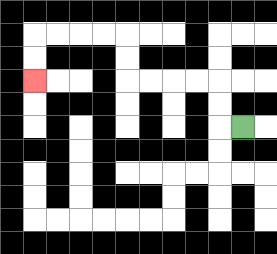{'start': '[10, 5]', 'end': '[1, 3]', 'path_directions': 'L,U,U,L,L,L,L,U,U,L,L,L,L,D,D', 'path_coordinates': '[[10, 5], [9, 5], [9, 4], [9, 3], [8, 3], [7, 3], [6, 3], [5, 3], [5, 2], [5, 1], [4, 1], [3, 1], [2, 1], [1, 1], [1, 2], [1, 3]]'}